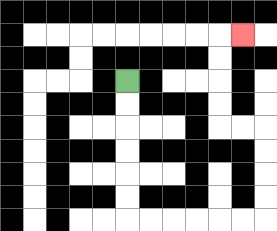{'start': '[5, 3]', 'end': '[10, 1]', 'path_directions': 'D,D,D,D,D,D,R,R,R,R,R,R,U,U,U,U,L,L,U,U,U,U,R', 'path_coordinates': '[[5, 3], [5, 4], [5, 5], [5, 6], [5, 7], [5, 8], [5, 9], [6, 9], [7, 9], [8, 9], [9, 9], [10, 9], [11, 9], [11, 8], [11, 7], [11, 6], [11, 5], [10, 5], [9, 5], [9, 4], [9, 3], [9, 2], [9, 1], [10, 1]]'}